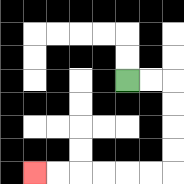{'start': '[5, 3]', 'end': '[1, 7]', 'path_directions': 'R,R,D,D,D,D,L,L,L,L,L,L', 'path_coordinates': '[[5, 3], [6, 3], [7, 3], [7, 4], [7, 5], [7, 6], [7, 7], [6, 7], [5, 7], [4, 7], [3, 7], [2, 7], [1, 7]]'}